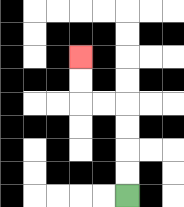{'start': '[5, 8]', 'end': '[3, 2]', 'path_directions': 'U,U,U,U,L,L,U,U', 'path_coordinates': '[[5, 8], [5, 7], [5, 6], [5, 5], [5, 4], [4, 4], [3, 4], [3, 3], [3, 2]]'}